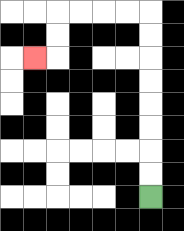{'start': '[6, 8]', 'end': '[1, 2]', 'path_directions': 'U,U,U,U,U,U,U,U,L,L,L,L,D,D,L', 'path_coordinates': '[[6, 8], [6, 7], [6, 6], [6, 5], [6, 4], [6, 3], [6, 2], [6, 1], [6, 0], [5, 0], [4, 0], [3, 0], [2, 0], [2, 1], [2, 2], [1, 2]]'}